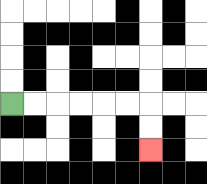{'start': '[0, 4]', 'end': '[6, 6]', 'path_directions': 'R,R,R,R,R,R,D,D', 'path_coordinates': '[[0, 4], [1, 4], [2, 4], [3, 4], [4, 4], [5, 4], [6, 4], [6, 5], [6, 6]]'}